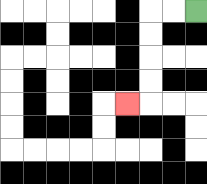{'start': '[8, 0]', 'end': '[5, 4]', 'path_directions': 'L,L,D,D,D,D,L', 'path_coordinates': '[[8, 0], [7, 0], [6, 0], [6, 1], [6, 2], [6, 3], [6, 4], [5, 4]]'}